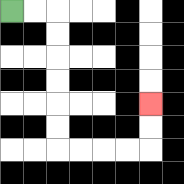{'start': '[0, 0]', 'end': '[6, 4]', 'path_directions': 'R,R,D,D,D,D,D,D,R,R,R,R,U,U', 'path_coordinates': '[[0, 0], [1, 0], [2, 0], [2, 1], [2, 2], [2, 3], [2, 4], [2, 5], [2, 6], [3, 6], [4, 6], [5, 6], [6, 6], [6, 5], [6, 4]]'}